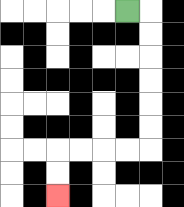{'start': '[5, 0]', 'end': '[2, 8]', 'path_directions': 'R,D,D,D,D,D,D,L,L,L,L,D,D', 'path_coordinates': '[[5, 0], [6, 0], [6, 1], [6, 2], [6, 3], [6, 4], [6, 5], [6, 6], [5, 6], [4, 6], [3, 6], [2, 6], [2, 7], [2, 8]]'}